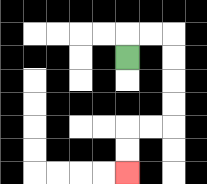{'start': '[5, 2]', 'end': '[5, 7]', 'path_directions': 'U,R,R,D,D,D,D,L,L,D,D', 'path_coordinates': '[[5, 2], [5, 1], [6, 1], [7, 1], [7, 2], [7, 3], [7, 4], [7, 5], [6, 5], [5, 5], [5, 6], [5, 7]]'}